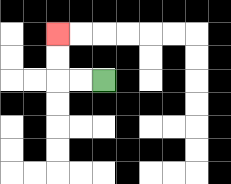{'start': '[4, 3]', 'end': '[2, 1]', 'path_directions': 'L,L,U,U', 'path_coordinates': '[[4, 3], [3, 3], [2, 3], [2, 2], [2, 1]]'}